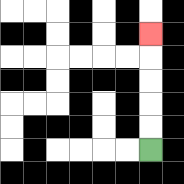{'start': '[6, 6]', 'end': '[6, 1]', 'path_directions': 'U,U,U,U,U', 'path_coordinates': '[[6, 6], [6, 5], [6, 4], [6, 3], [6, 2], [6, 1]]'}